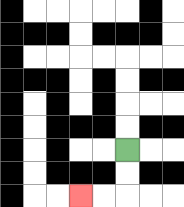{'start': '[5, 6]', 'end': '[3, 8]', 'path_directions': 'D,D,L,L', 'path_coordinates': '[[5, 6], [5, 7], [5, 8], [4, 8], [3, 8]]'}